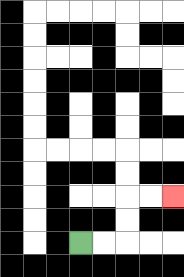{'start': '[3, 10]', 'end': '[7, 8]', 'path_directions': 'R,R,U,U,R,R', 'path_coordinates': '[[3, 10], [4, 10], [5, 10], [5, 9], [5, 8], [6, 8], [7, 8]]'}